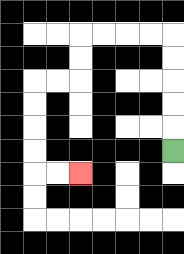{'start': '[7, 6]', 'end': '[3, 7]', 'path_directions': 'U,U,U,U,U,L,L,L,L,D,D,L,L,D,D,D,D,R,R', 'path_coordinates': '[[7, 6], [7, 5], [7, 4], [7, 3], [7, 2], [7, 1], [6, 1], [5, 1], [4, 1], [3, 1], [3, 2], [3, 3], [2, 3], [1, 3], [1, 4], [1, 5], [1, 6], [1, 7], [2, 7], [3, 7]]'}